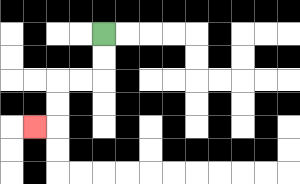{'start': '[4, 1]', 'end': '[1, 5]', 'path_directions': 'D,D,L,L,D,D,L', 'path_coordinates': '[[4, 1], [4, 2], [4, 3], [3, 3], [2, 3], [2, 4], [2, 5], [1, 5]]'}